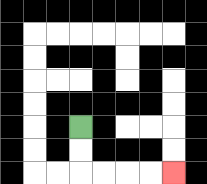{'start': '[3, 5]', 'end': '[7, 7]', 'path_directions': 'D,D,R,R,R,R', 'path_coordinates': '[[3, 5], [3, 6], [3, 7], [4, 7], [5, 7], [6, 7], [7, 7]]'}